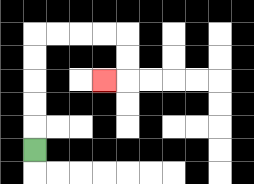{'start': '[1, 6]', 'end': '[4, 3]', 'path_directions': 'U,U,U,U,U,R,R,R,R,D,D,L', 'path_coordinates': '[[1, 6], [1, 5], [1, 4], [1, 3], [1, 2], [1, 1], [2, 1], [3, 1], [4, 1], [5, 1], [5, 2], [5, 3], [4, 3]]'}